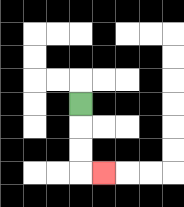{'start': '[3, 4]', 'end': '[4, 7]', 'path_directions': 'D,D,D,R', 'path_coordinates': '[[3, 4], [3, 5], [3, 6], [3, 7], [4, 7]]'}